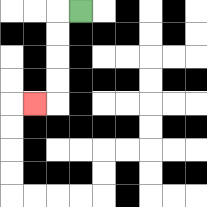{'start': '[3, 0]', 'end': '[1, 4]', 'path_directions': 'L,D,D,D,D,L', 'path_coordinates': '[[3, 0], [2, 0], [2, 1], [2, 2], [2, 3], [2, 4], [1, 4]]'}